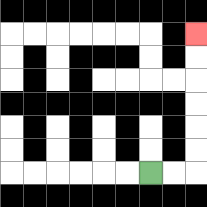{'start': '[6, 7]', 'end': '[8, 1]', 'path_directions': 'R,R,U,U,U,U,U,U', 'path_coordinates': '[[6, 7], [7, 7], [8, 7], [8, 6], [8, 5], [8, 4], [8, 3], [8, 2], [8, 1]]'}